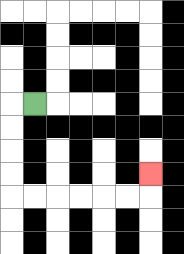{'start': '[1, 4]', 'end': '[6, 7]', 'path_directions': 'L,D,D,D,D,R,R,R,R,R,R,U', 'path_coordinates': '[[1, 4], [0, 4], [0, 5], [0, 6], [0, 7], [0, 8], [1, 8], [2, 8], [3, 8], [4, 8], [5, 8], [6, 8], [6, 7]]'}